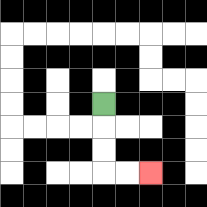{'start': '[4, 4]', 'end': '[6, 7]', 'path_directions': 'D,D,D,R,R', 'path_coordinates': '[[4, 4], [4, 5], [4, 6], [4, 7], [5, 7], [6, 7]]'}